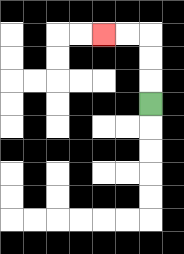{'start': '[6, 4]', 'end': '[4, 1]', 'path_directions': 'U,U,U,L,L', 'path_coordinates': '[[6, 4], [6, 3], [6, 2], [6, 1], [5, 1], [4, 1]]'}